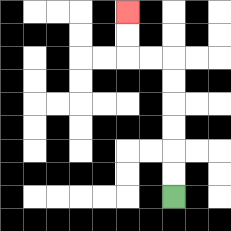{'start': '[7, 8]', 'end': '[5, 0]', 'path_directions': 'U,U,U,U,U,U,L,L,U,U', 'path_coordinates': '[[7, 8], [7, 7], [7, 6], [7, 5], [7, 4], [7, 3], [7, 2], [6, 2], [5, 2], [5, 1], [5, 0]]'}